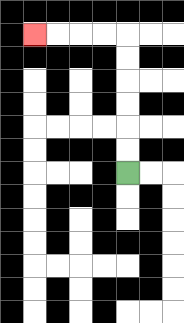{'start': '[5, 7]', 'end': '[1, 1]', 'path_directions': 'U,U,U,U,U,U,L,L,L,L', 'path_coordinates': '[[5, 7], [5, 6], [5, 5], [5, 4], [5, 3], [5, 2], [5, 1], [4, 1], [3, 1], [2, 1], [1, 1]]'}